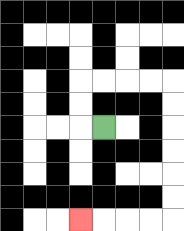{'start': '[4, 5]', 'end': '[3, 9]', 'path_directions': 'L,U,U,R,R,R,R,D,D,D,D,D,D,L,L,L,L', 'path_coordinates': '[[4, 5], [3, 5], [3, 4], [3, 3], [4, 3], [5, 3], [6, 3], [7, 3], [7, 4], [7, 5], [7, 6], [7, 7], [7, 8], [7, 9], [6, 9], [5, 9], [4, 9], [3, 9]]'}